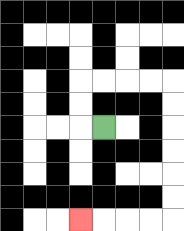{'start': '[4, 5]', 'end': '[3, 9]', 'path_directions': 'L,U,U,R,R,R,R,D,D,D,D,D,D,L,L,L,L', 'path_coordinates': '[[4, 5], [3, 5], [3, 4], [3, 3], [4, 3], [5, 3], [6, 3], [7, 3], [7, 4], [7, 5], [7, 6], [7, 7], [7, 8], [7, 9], [6, 9], [5, 9], [4, 9], [3, 9]]'}